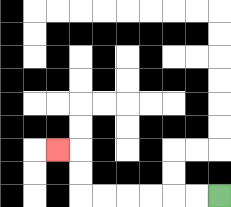{'start': '[9, 8]', 'end': '[2, 6]', 'path_directions': 'L,L,L,L,L,L,U,U,L', 'path_coordinates': '[[9, 8], [8, 8], [7, 8], [6, 8], [5, 8], [4, 8], [3, 8], [3, 7], [3, 6], [2, 6]]'}